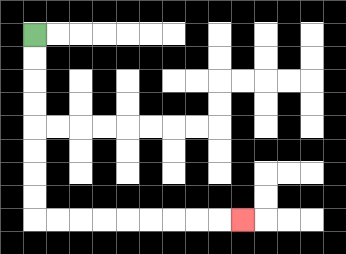{'start': '[1, 1]', 'end': '[10, 9]', 'path_directions': 'D,D,D,D,D,D,D,D,R,R,R,R,R,R,R,R,R', 'path_coordinates': '[[1, 1], [1, 2], [1, 3], [1, 4], [1, 5], [1, 6], [1, 7], [1, 8], [1, 9], [2, 9], [3, 9], [4, 9], [5, 9], [6, 9], [7, 9], [8, 9], [9, 9], [10, 9]]'}